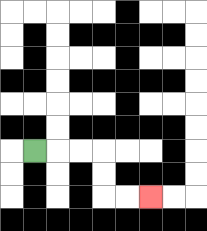{'start': '[1, 6]', 'end': '[6, 8]', 'path_directions': 'R,R,R,D,D,R,R', 'path_coordinates': '[[1, 6], [2, 6], [3, 6], [4, 6], [4, 7], [4, 8], [5, 8], [6, 8]]'}